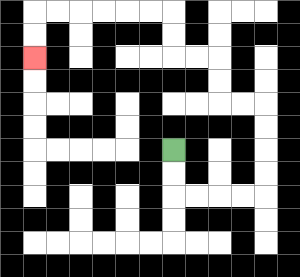{'start': '[7, 6]', 'end': '[1, 2]', 'path_directions': 'D,D,R,R,R,R,U,U,U,U,L,L,U,U,L,L,U,U,L,L,L,L,L,L,D,D', 'path_coordinates': '[[7, 6], [7, 7], [7, 8], [8, 8], [9, 8], [10, 8], [11, 8], [11, 7], [11, 6], [11, 5], [11, 4], [10, 4], [9, 4], [9, 3], [9, 2], [8, 2], [7, 2], [7, 1], [7, 0], [6, 0], [5, 0], [4, 0], [3, 0], [2, 0], [1, 0], [1, 1], [1, 2]]'}